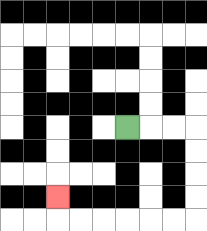{'start': '[5, 5]', 'end': '[2, 8]', 'path_directions': 'R,R,R,D,D,D,D,L,L,L,L,L,L,U', 'path_coordinates': '[[5, 5], [6, 5], [7, 5], [8, 5], [8, 6], [8, 7], [8, 8], [8, 9], [7, 9], [6, 9], [5, 9], [4, 9], [3, 9], [2, 9], [2, 8]]'}